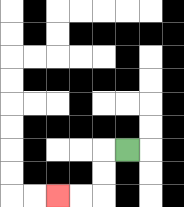{'start': '[5, 6]', 'end': '[2, 8]', 'path_directions': 'L,D,D,L,L', 'path_coordinates': '[[5, 6], [4, 6], [4, 7], [4, 8], [3, 8], [2, 8]]'}